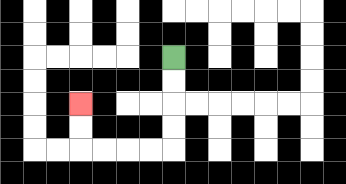{'start': '[7, 2]', 'end': '[3, 4]', 'path_directions': 'D,D,D,D,L,L,L,L,U,U', 'path_coordinates': '[[7, 2], [7, 3], [7, 4], [7, 5], [7, 6], [6, 6], [5, 6], [4, 6], [3, 6], [3, 5], [3, 4]]'}